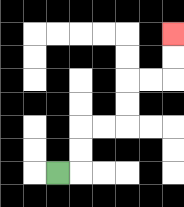{'start': '[2, 7]', 'end': '[7, 1]', 'path_directions': 'R,U,U,R,R,U,U,R,R,U,U', 'path_coordinates': '[[2, 7], [3, 7], [3, 6], [3, 5], [4, 5], [5, 5], [5, 4], [5, 3], [6, 3], [7, 3], [7, 2], [7, 1]]'}